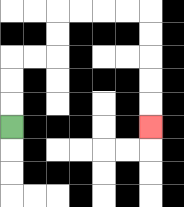{'start': '[0, 5]', 'end': '[6, 5]', 'path_directions': 'U,U,U,R,R,U,U,R,R,R,R,D,D,D,D,D', 'path_coordinates': '[[0, 5], [0, 4], [0, 3], [0, 2], [1, 2], [2, 2], [2, 1], [2, 0], [3, 0], [4, 0], [5, 0], [6, 0], [6, 1], [6, 2], [6, 3], [6, 4], [6, 5]]'}